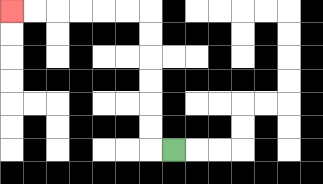{'start': '[7, 6]', 'end': '[0, 0]', 'path_directions': 'L,U,U,U,U,U,U,L,L,L,L,L,L', 'path_coordinates': '[[7, 6], [6, 6], [6, 5], [6, 4], [6, 3], [6, 2], [6, 1], [6, 0], [5, 0], [4, 0], [3, 0], [2, 0], [1, 0], [0, 0]]'}